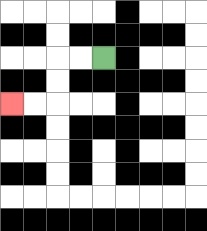{'start': '[4, 2]', 'end': '[0, 4]', 'path_directions': 'L,L,D,D,L,L', 'path_coordinates': '[[4, 2], [3, 2], [2, 2], [2, 3], [2, 4], [1, 4], [0, 4]]'}